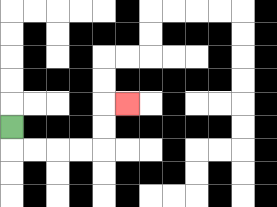{'start': '[0, 5]', 'end': '[5, 4]', 'path_directions': 'D,R,R,R,R,U,U,R', 'path_coordinates': '[[0, 5], [0, 6], [1, 6], [2, 6], [3, 6], [4, 6], [4, 5], [4, 4], [5, 4]]'}